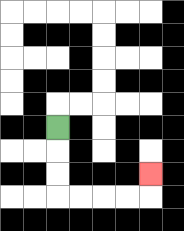{'start': '[2, 5]', 'end': '[6, 7]', 'path_directions': 'D,D,D,R,R,R,R,U', 'path_coordinates': '[[2, 5], [2, 6], [2, 7], [2, 8], [3, 8], [4, 8], [5, 8], [6, 8], [6, 7]]'}